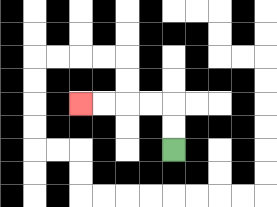{'start': '[7, 6]', 'end': '[3, 4]', 'path_directions': 'U,U,L,L,L,L', 'path_coordinates': '[[7, 6], [7, 5], [7, 4], [6, 4], [5, 4], [4, 4], [3, 4]]'}